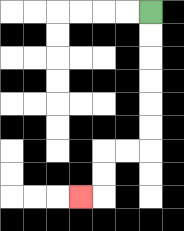{'start': '[6, 0]', 'end': '[3, 8]', 'path_directions': 'D,D,D,D,D,D,L,L,D,D,L', 'path_coordinates': '[[6, 0], [6, 1], [6, 2], [6, 3], [6, 4], [6, 5], [6, 6], [5, 6], [4, 6], [4, 7], [4, 8], [3, 8]]'}